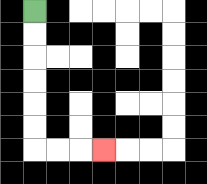{'start': '[1, 0]', 'end': '[4, 6]', 'path_directions': 'D,D,D,D,D,D,R,R,R', 'path_coordinates': '[[1, 0], [1, 1], [1, 2], [1, 3], [1, 4], [1, 5], [1, 6], [2, 6], [3, 6], [4, 6]]'}